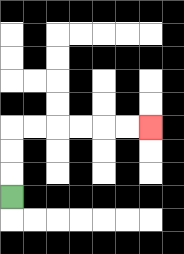{'start': '[0, 8]', 'end': '[6, 5]', 'path_directions': 'U,U,U,R,R,R,R,R,R', 'path_coordinates': '[[0, 8], [0, 7], [0, 6], [0, 5], [1, 5], [2, 5], [3, 5], [4, 5], [5, 5], [6, 5]]'}